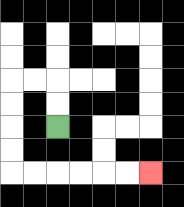{'start': '[2, 5]', 'end': '[6, 7]', 'path_directions': 'U,U,L,L,D,D,D,D,R,R,R,R,R,R', 'path_coordinates': '[[2, 5], [2, 4], [2, 3], [1, 3], [0, 3], [0, 4], [0, 5], [0, 6], [0, 7], [1, 7], [2, 7], [3, 7], [4, 7], [5, 7], [6, 7]]'}